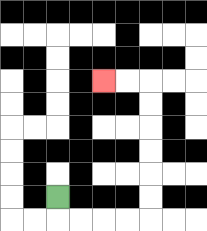{'start': '[2, 8]', 'end': '[4, 3]', 'path_directions': 'D,R,R,R,R,U,U,U,U,U,U,L,L', 'path_coordinates': '[[2, 8], [2, 9], [3, 9], [4, 9], [5, 9], [6, 9], [6, 8], [6, 7], [6, 6], [6, 5], [6, 4], [6, 3], [5, 3], [4, 3]]'}